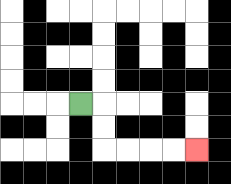{'start': '[3, 4]', 'end': '[8, 6]', 'path_directions': 'R,D,D,R,R,R,R', 'path_coordinates': '[[3, 4], [4, 4], [4, 5], [4, 6], [5, 6], [6, 6], [7, 6], [8, 6]]'}